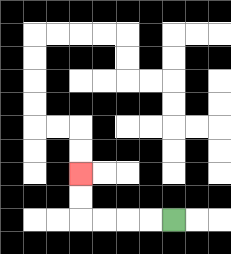{'start': '[7, 9]', 'end': '[3, 7]', 'path_directions': 'L,L,L,L,U,U', 'path_coordinates': '[[7, 9], [6, 9], [5, 9], [4, 9], [3, 9], [3, 8], [3, 7]]'}